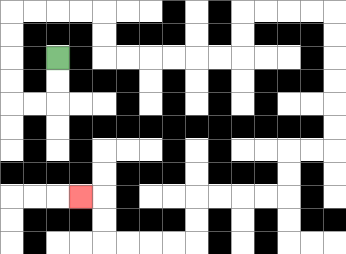{'start': '[2, 2]', 'end': '[3, 8]', 'path_directions': 'D,D,L,L,U,U,U,U,R,R,R,R,D,D,R,R,R,R,R,R,U,U,R,R,R,R,D,D,D,D,D,D,L,L,D,D,L,L,L,L,D,D,L,L,L,L,U,U,L', 'path_coordinates': '[[2, 2], [2, 3], [2, 4], [1, 4], [0, 4], [0, 3], [0, 2], [0, 1], [0, 0], [1, 0], [2, 0], [3, 0], [4, 0], [4, 1], [4, 2], [5, 2], [6, 2], [7, 2], [8, 2], [9, 2], [10, 2], [10, 1], [10, 0], [11, 0], [12, 0], [13, 0], [14, 0], [14, 1], [14, 2], [14, 3], [14, 4], [14, 5], [14, 6], [13, 6], [12, 6], [12, 7], [12, 8], [11, 8], [10, 8], [9, 8], [8, 8], [8, 9], [8, 10], [7, 10], [6, 10], [5, 10], [4, 10], [4, 9], [4, 8], [3, 8]]'}